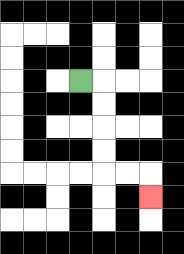{'start': '[3, 3]', 'end': '[6, 8]', 'path_directions': 'R,D,D,D,D,R,R,D', 'path_coordinates': '[[3, 3], [4, 3], [4, 4], [4, 5], [4, 6], [4, 7], [5, 7], [6, 7], [6, 8]]'}